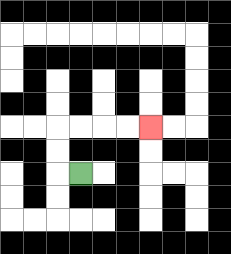{'start': '[3, 7]', 'end': '[6, 5]', 'path_directions': 'L,U,U,R,R,R,R', 'path_coordinates': '[[3, 7], [2, 7], [2, 6], [2, 5], [3, 5], [4, 5], [5, 5], [6, 5]]'}